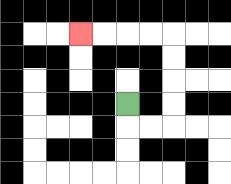{'start': '[5, 4]', 'end': '[3, 1]', 'path_directions': 'D,R,R,U,U,U,U,L,L,L,L', 'path_coordinates': '[[5, 4], [5, 5], [6, 5], [7, 5], [7, 4], [7, 3], [7, 2], [7, 1], [6, 1], [5, 1], [4, 1], [3, 1]]'}